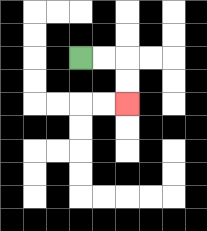{'start': '[3, 2]', 'end': '[5, 4]', 'path_directions': 'R,R,D,D', 'path_coordinates': '[[3, 2], [4, 2], [5, 2], [5, 3], [5, 4]]'}